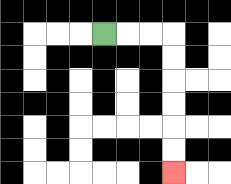{'start': '[4, 1]', 'end': '[7, 7]', 'path_directions': 'R,R,R,D,D,D,D,D,D', 'path_coordinates': '[[4, 1], [5, 1], [6, 1], [7, 1], [7, 2], [7, 3], [7, 4], [7, 5], [7, 6], [7, 7]]'}